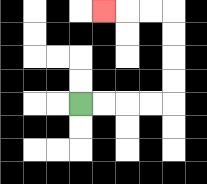{'start': '[3, 4]', 'end': '[4, 0]', 'path_directions': 'R,R,R,R,U,U,U,U,L,L,L', 'path_coordinates': '[[3, 4], [4, 4], [5, 4], [6, 4], [7, 4], [7, 3], [7, 2], [7, 1], [7, 0], [6, 0], [5, 0], [4, 0]]'}